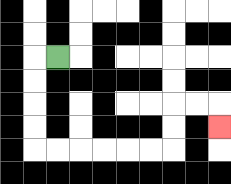{'start': '[2, 2]', 'end': '[9, 5]', 'path_directions': 'L,D,D,D,D,R,R,R,R,R,R,U,U,R,R,D', 'path_coordinates': '[[2, 2], [1, 2], [1, 3], [1, 4], [1, 5], [1, 6], [2, 6], [3, 6], [4, 6], [5, 6], [6, 6], [7, 6], [7, 5], [7, 4], [8, 4], [9, 4], [9, 5]]'}